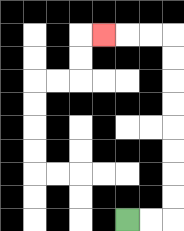{'start': '[5, 9]', 'end': '[4, 1]', 'path_directions': 'R,R,U,U,U,U,U,U,U,U,L,L,L', 'path_coordinates': '[[5, 9], [6, 9], [7, 9], [7, 8], [7, 7], [7, 6], [7, 5], [7, 4], [7, 3], [7, 2], [7, 1], [6, 1], [5, 1], [4, 1]]'}